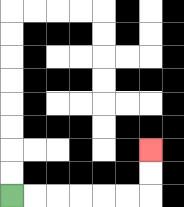{'start': '[0, 8]', 'end': '[6, 6]', 'path_directions': 'R,R,R,R,R,R,U,U', 'path_coordinates': '[[0, 8], [1, 8], [2, 8], [3, 8], [4, 8], [5, 8], [6, 8], [6, 7], [6, 6]]'}